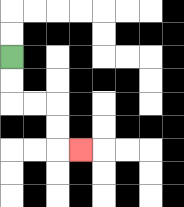{'start': '[0, 2]', 'end': '[3, 6]', 'path_directions': 'D,D,R,R,D,D,R', 'path_coordinates': '[[0, 2], [0, 3], [0, 4], [1, 4], [2, 4], [2, 5], [2, 6], [3, 6]]'}